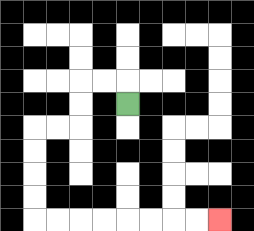{'start': '[5, 4]', 'end': '[9, 9]', 'path_directions': 'U,L,L,D,D,L,L,D,D,D,D,R,R,R,R,R,R,R,R', 'path_coordinates': '[[5, 4], [5, 3], [4, 3], [3, 3], [3, 4], [3, 5], [2, 5], [1, 5], [1, 6], [1, 7], [1, 8], [1, 9], [2, 9], [3, 9], [4, 9], [5, 9], [6, 9], [7, 9], [8, 9], [9, 9]]'}